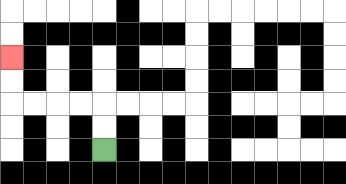{'start': '[4, 6]', 'end': '[0, 2]', 'path_directions': 'U,U,L,L,L,L,U,U', 'path_coordinates': '[[4, 6], [4, 5], [4, 4], [3, 4], [2, 4], [1, 4], [0, 4], [0, 3], [0, 2]]'}